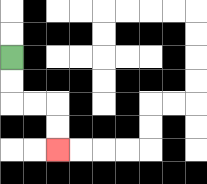{'start': '[0, 2]', 'end': '[2, 6]', 'path_directions': 'D,D,R,R,D,D', 'path_coordinates': '[[0, 2], [0, 3], [0, 4], [1, 4], [2, 4], [2, 5], [2, 6]]'}